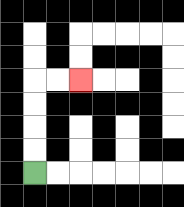{'start': '[1, 7]', 'end': '[3, 3]', 'path_directions': 'U,U,U,U,R,R', 'path_coordinates': '[[1, 7], [1, 6], [1, 5], [1, 4], [1, 3], [2, 3], [3, 3]]'}